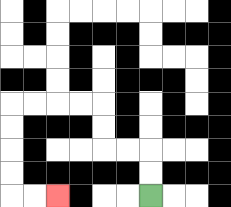{'start': '[6, 8]', 'end': '[2, 8]', 'path_directions': 'U,U,L,L,U,U,L,L,L,L,D,D,D,D,R,R', 'path_coordinates': '[[6, 8], [6, 7], [6, 6], [5, 6], [4, 6], [4, 5], [4, 4], [3, 4], [2, 4], [1, 4], [0, 4], [0, 5], [0, 6], [0, 7], [0, 8], [1, 8], [2, 8]]'}